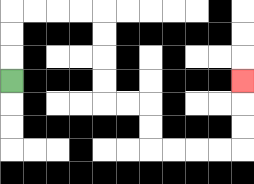{'start': '[0, 3]', 'end': '[10, 3]', 'path_directions': 'U,U,U,R,R,R,R,D,D,D,D,R,R,D,D,R,R,R,R,U,U,U', 'path_coordinates': '[[0, 3], [0, 2], [0, 1], [0, 0], [1, 0], [2, 0], [3, 0], [4, 0], [4, 1], [4, 2], [4, 3], [4, 4], [5, 4], [6, 4], [6, 5], [6, 6], [7, 6], [8, 6], [9, 6], [10, 6], [10, 5], [10, 4], [10, 3]]'}